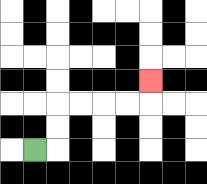{'start': '[1, 6]', 'end': '[6, 3]', 'path_directions': 'R,U,U,R,R,R,R,U', 'path_coordinates': '[[1, 6], [2, 6], [2, 5], [2, 4], [3, 4], [4, 4], [5, 4], [6, 4], [6, 3]]'}